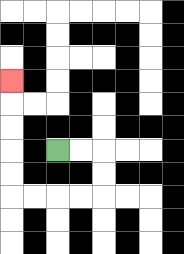{'start': '[2, 6]', 'end': '[0, 3]', 'path_directions': 'R,R,D,D,L,L,L,L,U,U,U,U,U', 'path_coordinates': '[[2, 6], [3, 6], [4, 6], [4, 7], [4, 8], [3, 8], [2, 8], [1, 8], [0, 8], [0, 7], [0, 6], [0, 5], [0, 4], [0, 3]]'}